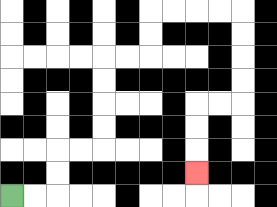{'start': '[0, 8]', 'end': '[8, 7]', 'path_directions': 'R,R,U,U,R,R,U,U,U,U,R,R,U,U,R,R,R,R,D,D,D,D,L,L,D,D,D', 'path_coordinates': '[[0, 8], [1, 8], [2, 8], [2, 7], [2, 6], [3, 6], [4, 6], [4, 5], [4, 4], [4, 3], [4, 2], [5, 2], [6, 2], [6, 1], [6, 0], [7, 0], [8, 0], [9, 0], [10, 0], [10, 1], [10, 2], [10, 3], [10, 4], [9, 4], [8, 4], [8, 5], [8, 6], [8, 7]]'}